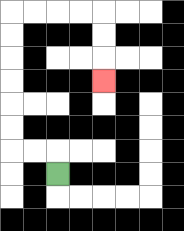{'start': '[2, 7]', 'end': '[4, 3]', 'path_directions': 'U,L,L,U,U,U,U,U,U,R,R,R,R,D,D,D', 'path_coordinates': '[[2, 7], [2, 6], [1, 6], [0, 6], [0, 5], [0, 4], [0, 3], [0, 2], [0, 1], [0, 0], [1, 0], [2, 0], [3, 0], [4, 0], [4, 1], [4, 2], [4, 3]]'}